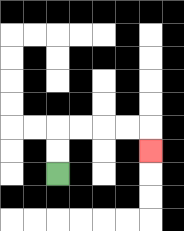{'start': '[2, 7]', 'end': '[6, 6]', 'path_directions': 'U,U,R,R,R,R,D', 'path_coordinates': '[[2, 7], [2, 6], [2, 5], [3, 5], [4, 5], [5, 5], [6, 5], [6, 6]]'}